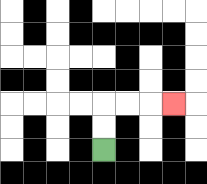{'start': '[4, 6]', 'end': '[7, 4]', 'path_directions': 'U,U,R,R,R', 'path_coordinates': '[[4, 6], [4, 5], [4, 4], [5, 4], [6, 4], [7, 4]]'}